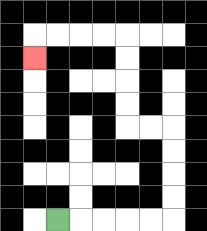{'start': '[2, 9]', 'end': '[1, 2]', 'path_directions': 'R,R,R,R,R,U,U,U,U,L,L,U,U,U,U,L,L,L,L,D', 'path_coordinates': '[[2, 9], [3, 9], [4, 9], [5, 9], [6, 9], [7, 9], [7, 8], [7, 7], [7, 6], [7, 5], [6, 5], [5, 5], [5, 4], [5, 3], [5, 2], [5, 1], [4, 1], [3, 1], [2, 1], [1, 1], [1, 2]]'}